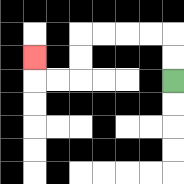{'start': '[7, 3]', 'end': '[1, 2]', 'path_directions': 'U,U,L,L,L,L,D,D,L,L,U', 'path_coordinates': '[[7, 3], [7, 2], [7, 1], [6, 1], [5, 1], [4, 1], [3, 1], [3, 2], [3, 3], [2, 3], [1, 3], [1, 2]]'}